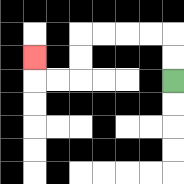{'start': '[7, 3]', 'end': '[1, 2]', 'path_directions': 'U,U,L,L,L,L,D,D,L,L,U', 'path_coordinates': '[[7, 3], [7, 2], [7, 1], [6, 1], [5, 1], [4, 1], [3, 1], [3, 2], [3, 3], [2, 3], [1, 3], [1, 2]]'}